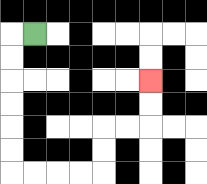{'start': '[1, 1]', 'end': '[6, 3]', 'path_directions': 'L,D,D,D,D,D,D,R,R,R,R,U,U,R,R,U,U', 'path_coordinates': '[[1, 1], [0, 1], [0, 2], [0, 3], [0, 4], [0, 5], [0, 6], [0, 7], [1, 7], [2, 7], [3, 7], [4, 7], [4, 6], [4, 5], [5, 5], [6, 5], [6, 4], [6, 3]]'}